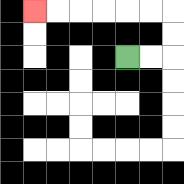{'start': '[5, 2]', 'end': '[1, 0]', 'path_directions': 'R,R,U,U,L,L,L,L,L,L', 'path_coordinates': '[[5, 2], [6, 2], [7, 2], [7, 1], [7, 0], [6, 0], [5, 0], [4, 0], [3, 0], [2, 0], [1, 0]]'}